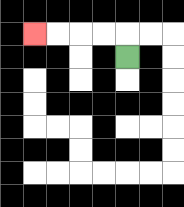{'start': '[5, 2]', 'end': '[1, 1]', 'path_directions': 'U,L,L,L,L', 'path_coordinates': '[[5, 2], [5, 1], [4, 1], [3, 1], [2, 1], [1, 1]]'}